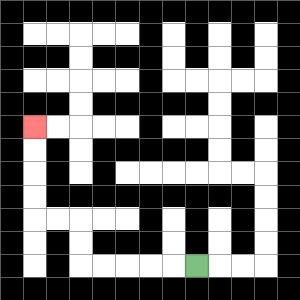{'start': '[8, 11]', 'end': '[1, 5]', 'path_directions': 'L,L,L,L,L,U,U,L,L,U,U,U,U', 'path_coordinates': '[[8, 11], [7, 11], [6, 11], [5, 11], [4, 11], [3, 11], [3, 10], [3, 9], [2, 9], [1, 9], [1, 8], [1, 7], [1, 6], [1, 5]]'}